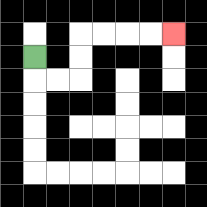{'start': '[1, 2]', 'end': '[7, 1]', 'path_directions': 'D,R,R,U,U,R,R,R,R', 'path_coordinates': '[[1, 2], [1, 3], [2, 3], [3, 3], [3, 2], [3, 1], [4, 1], [5, 1], [6, 1], [7, 1]]'}